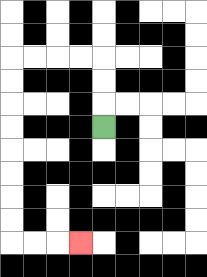{'start': '[4, 5]', 'end': '[3, 10]', 'path_directions': 'U,U,U,L,L,L,L,D,D,D,D,D,D,D,D,R,R,R', 'path_coordinates': '[[4, 5], [4, 4], [4, 3], [4, 2], [3, 2], [2, 2], [1, 2], [0, 2], [0, 3], [0, 4], [0, 5], [0, 6], [0, 7], [0, 8], [0, 9], [0, 10], [1, 10], [2, 10], [3, 10]]'}